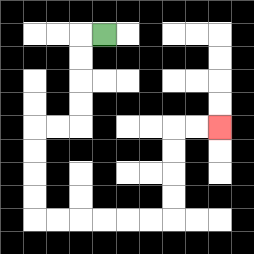{'start': '[4, 1]', 'end': '[9, 5]', 'path_directions': 'L,D,D,D,D,L,L,D,D,D,D,R,R,R,R,R,R,U,U,U,U,R,R', 'path_coordinates': '[[4, 1], [3, 1], [3, 2], [3, 3], [3, 4], [3, 5], [2, 5], [1, 5], [1, 6], [1, 7], [1, 8], [1, 9], [2, 9], [3, 9], [4, 9], [5, 9], [6, 9], [7, 9], [7, 8], [7, 7], [7, 6], [7, 5], [8, 5], [9, 5]]'}